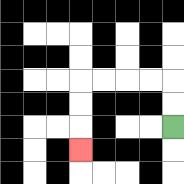{'start': '[7, 5]', 'end': '[3, 6]', 'path_directions': 'U,U,L,L,L,L,D,D,D', 'path_coordinates': '[[7, 5], [7, 4], [7, 3], [6, 3], [5, 3], [4, 3], [3, 3], [3, 4], [3, 5], [3, 6]]'}